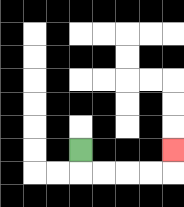{'start': '[3, 6]', 'end': '[7, 6]', 'path_directions': 'D,R,R,R,R,U', 'path_coordinates': '[[3, 6], [3, 7], [4, 7], [5, 7], [6, 7], [7, 7], [7, 6]]'}